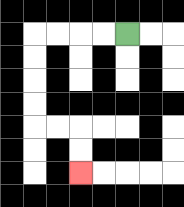{'start': '[5, 1]', 'end': '[3, 7]', 'path_directions': 'L,L,L,L,D,D,D,D,R,R,D,D', 'path_coordinates': '[[5, 1], [4, 1], [3, 1], [2, 1], [1, 1], [1, 2], [1, 3], [1, 4], [1, 5], [2, 5], [3, 5], [3, 6], [3, 7]]'}